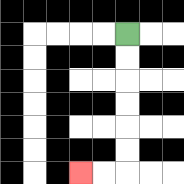{'start': '[5, 1]', 'end': '[3, 7]', 'path_directions': 'D,D,D,D,D,D,L,L', 'path_coordinates': '[[5, 1], [5, 2], [5, 3], [5, 4], [5, 5], [5, 6], [5, 7], [4, 7], [3, 7]]'}